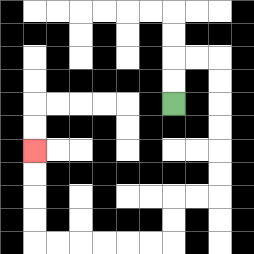{'start': '[7, 4]', 'end': '[1, 6]', 'path_directions': 'U,U,R,R,D,D,D,D,D,D,L,L,D,D,L,L,L,L,L,L,U,U,U,U', 'path_coordinates': '[[7, 4], [7, 3], [7, 2], [8, 2], [9, 2], [9, 3], [9, 4], [9, 5], [9, 6], [9, 7], [9, 8], [8, 8], [7, 8], [7, 9], [7, 10], [6, 10], [5, 10], [4, 10], [3, 10], [2, 10], [1, 10], [1, 9], [1, 8], [1, 7], [1, 6]]'}